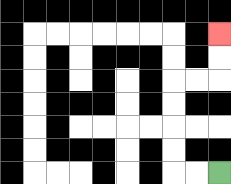{'start': '[9, 7]', 'end': '[9, 1]', 'path_directions': 'L,L,U,U,U,U,R,R,U,U', 'path_coordinates': '[[9, 7], [8, 7], [7, 7], [7, 6], [7, 5], [7, 4], [7, 3], [8, 3], [9, 3], [9, 2], [9, 1]]'}